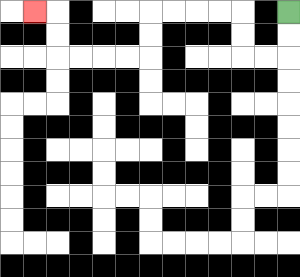{'start': '[12, 0]', 'end': '[1, 0]', 'path_directions': 'D,D,L,L,U,U,L,L,L,L,D,D,L,L,L,L,U,U,L', 'path_coordinates': '[[12, 0], [12, 1], [12, 2], [11, 2], [10, 2], [10, 1], [10, 0], [9, 0], [8, 0], [7, 0], [6, 0], [6, 1], [6, 2], [5, 2], [4, 2], [3, 2], [2, 2], [2, 1], [2, 0], [1, 0]]'}